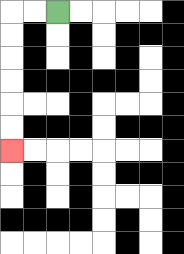{'start': '[2, 0]', 'end': '[0, 6]', 'path_directions': 'L,L,D,D,D,D,D,D', 'path_coordinates': '[[2, 0], [1, 0], [0, 0], [0, 1], [0, 2], [0, 3], [0, 4], [0, 5], [0, 6]]'}